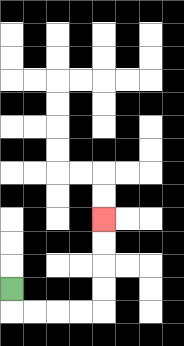{'start': '[0, 12]', 'end': '[4, 9]', 'path_directions': 'D,R,R,R,R,U,U,U,U', 'path_coordinates': '[[0, 12], [0, 13], [1, 13], [2, 13], [3, 13], [4, 13], [4, 12], [4, 11], [4, 10], [4, 9]]'}